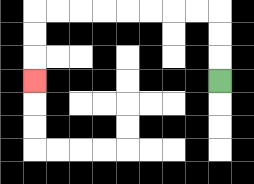{'start': '[9, 3]', 'end': '[1, 3]', 'path_directions': 'U,U,U,L,L,L,L,L,L,L,L,D,D,D', 'path_coordinates': '[[9, 3], [9, 2], [9, 1], [9, 0], [8, 0], [7, 0], [6, 0], [5, 0], [4, 0], [3, 0], [2, 0], [1, 0], [1, 1], [1, 2], [1, 3]]'}